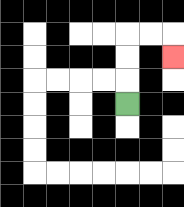{'start': '[5, 4]', 'end': '[7, 2]', 'path_directions': 'U,U,U,R,R,D', 'path_coordinates': '[[5, 4], [5, 3], [5, 2], [5, 1], [6, 1], [7, 1], [7, 2]]'}